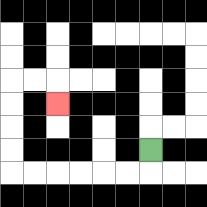{'start': '[6, 6]', 'end': '[2, 4]', 'path_directions': 'D,L,L,L,L,L,L,U,U,U,U,R,R,D', 'path_coordinates': '[[6, 6], [6, 7], [5, 7], [4, 7], [3, 7], [2, 7], [1, 7], [0, 7], [0, 6], [0, 5], [0, 4], [0, 3], [1, 3], [2, 3], [2, 4]]'}